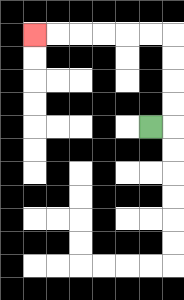{'start': '[6, 5]', 'end': '[1, 1]', 'path_directions': 'R,U,U,U,U,L,L,L,L,L,L', 'path_coordinates': '[[6, 5], [7, 5], [7, 4], [7, 3], [7, 2], [7, 1], [6, 1], [5, 1], [4, 1], [3, 1], [2, 1], [1, 1]]'}